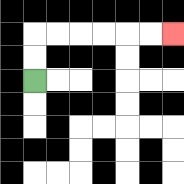{'start': '[1, 3]', 'end': '[7, 1]', 'path_directions': 'U,U,R,R,R,R,R,R', 'path_coordinates': '[[1, 3], [1, 2], [1, 1], [2, 1], [3, 1], [4, 1], [5, 1], [6, 1], [7, 1]]'}